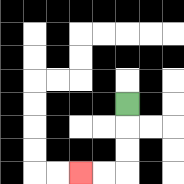{'start': '[5, 4]', 'end': '[3, 7]', 'path_directions': 'D,D,D,L,L', 'path_coordinates': '[[5, 4], [5, 5], [5, 6], [5, 7], [4, 7], [3, 7]]'}